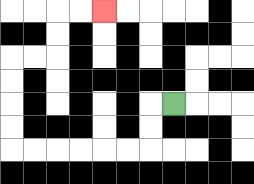{'start': '[7, 4]', 'end': '[4, 0]', 'path_directions': 'L,D,D,L,L,L,L,L,L,U,U,U,U,R,R,U,U,R,R', 'path_coordinates': '[[7, 4], [6, 4], [6, 5], [6, 6], [5, 6], [4, 6], [3, 6], [2, 6], [1, 6], [0, 6], [0, 5], [0, 4], [0, 3], [0, 2], [1, 2], [2, 2], [2, 1], [2, 0], [3, 0], [4, 0]]'}